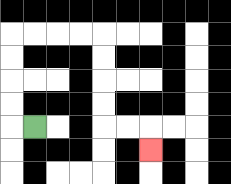{'start': '[1, 5]', 'end': '[6, 6]', 'path_directions': 'L,U,U,U,U,R,R,R,R,D,D,D,D,R,R,D', 'path_coordinates': '[[1, 5], [0, 5], [0, 4], [0, 3], [0, 2], [0, 1], [1, 1], [2, 1], [3, 1], [4, 1], [4, 2], [4, 3], [4, 4], [4, 5], [5, 5], [6, 5], [6, 6]]'}